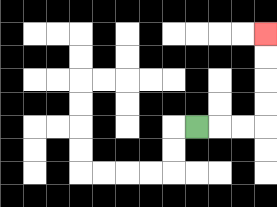{'start': '[8, 5]', 'end': '[11, 1]', 'path_directions': 'R,R,R,U,U,U,U', 'path_coordinates': '[[8, 5], [9, 5], [10, 5], [11, 5], [11, 4], [11, 3], [11, 2], [11, 1]]'}